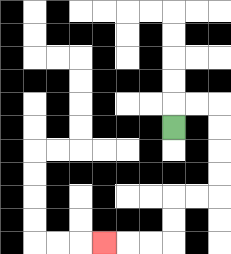{'start': '[7, 5]', 'end': '[4, 10]', 'path_directions': 'U,R,R,D,D,D,D,L,L,D,D,L,L,L', 'path_coordinates': '[[7, 5], [7, 4], [8, 4], [9, 4], [9, 5], [9, 6], [9, 7], [9, 8], [8, 8], [7, 8], [7, 9], [7, 10], [6, 10], [5, 10], [4, 10]]'}